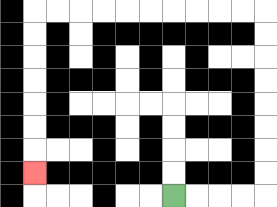{'start': '[7, 8]', 'end': '[1, 7]', 'path_directions': 'R,R,R,R,U,U,U,U,U,U,U,U,L,L,L,L,L,L,L,L,L,L,D,D,D,D,D,D,D', 'path_coordinates': '[[7, 8], [8, 8], [9, 8], [10, 8], [11, 8], [11, 7], [11, 6], [11, 5], [11, 4], [11, 3], [11, 2], [11, 1], [11, 0], [10, 0], [9, 0], [8, 0], [7, 0], [6, 0], [5, 0], [4, 0], [3, 0], [2, 0], [1, 0], [1, 1], [1, 2], [1, 3], [1, 4], [1, 5], [1, 6], [1, 7]]'}